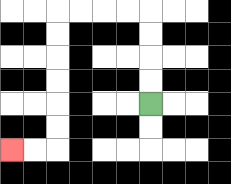{'start': '[6, 4]', 'end': '[0, 6]', 'path_directions': 'U,U,U,U,L,L,L,L,D,D,D,D,D,D,L,L', 'path_coordinates': '[[6, 4], [6, 3], [6, 2], [6, 1], [6, 0], [5, 0], [4, 0], [3, 0], [2, 0], [2, 1], [2, 2], [2, 3], [2, 4], [2, 5], [2, 6], [1, 6], [0, 6]]'}